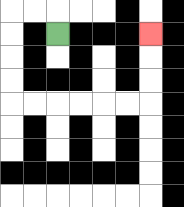{'start': '[2, 1]', 'end': '[6, 1]', 'path_directions': 'U,L,L,D,D,D,D,R,R,R,R,R,R,U,U,U', 'path_coordinates': '[[2, 1], [2, 0], [1, 0], [0, 0], [0, 1], [0, 2], [0, 3], [0, 4], [1, 4], [2, 4], [3, 4], [4, 4], [5, 4], [6, 4], [6, 3], [6, 2], [6, 1]]'}